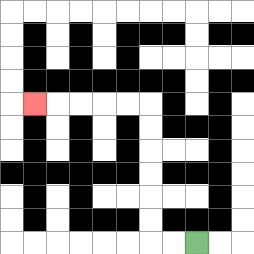{'start': '[8, 10]', 'end': '[1, 4]', 'path_directions': 'L,L,U,U,U,U,U,U,L,L,L,L,L', 'path_coordinates': '[[8, 10], [7, 10], [6, 10], [6, 9], [6, 8], [6, 7], [6, 6], [6, 5], [6, 4], [5, 4], [4, 4], [3, 4], [2, 4], [1, 4]]'}